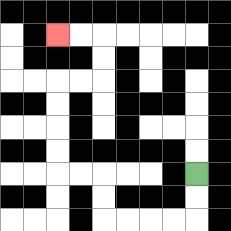{'start': '[8, 7]', 'end': '[2, 1]', 'path_directions': 'D,D,L,L,L,L,U,U,L,L,U,U,U,U,R,R,U,U,L,L', 'path_coordinates': '[[8, 7], [8, 8], [8, 9], [7, 9], [6, 9], [5, 9], [4, 9], [4, 8], [4, 7], [3, 7], [2, 7], [2, 6], [2, 5], [2, 4], [2, 3], [3, 3], [4, 3], [4, 2], [4, 1], [3, 1], [2, 1]]'}